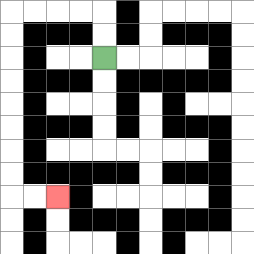{'start': '[4, 2]', 'end': '[2, 8]', 'path_directions': 'U,U,L,L,L,L,D,D,D,D,D,D,D,D,R,R', 'path_coordinates': '[[4, 2], [4, 1], [4, 0], [3, 0], [2, 0], [1, 0], [0, 0], [0, 1], [0, 2], [0, 3], [0, 4], [0, 5], [0, 6], [0, 7], [0, 8], [1, 8], [2, 8]]'}